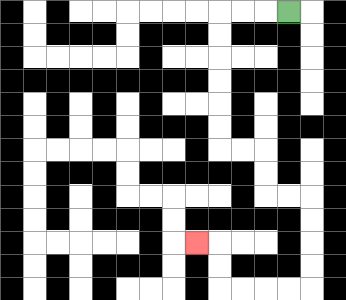{'start': '[12, 0]', 'end': '[8, 10]', 'path_directions': 'L,L,L,D,D,D,D,D,D,R,R,D,D,R,R,D,D,D,D,L,L,L,L,U,U,L', 'path_coordinates': '[[12, 0], [11, 0], [10, 0], [9, 0], [9, 1], [9, 2], [9, 3], [9, 4], [9, 5], [9, 6], [10, 6], [11, 6], [11, 7], [11, 8], [12, 8], [13, 8], [13, 9], [13, 10], [13, 11], [13, 12], [12, 12], [11, 12], [10, 12], [9, 12], [9, 11], [9, 10], [8, 10]]'}